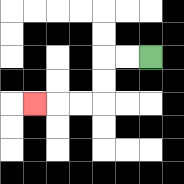{'start': '[6, 2]', 'end': '[1, 4]', 'path_directions': 'L,L,D,D,L,L,L', 'path_coordinates': '[[6, 2], [5, 2], [4, 2], [4, 3], [4, 4], [3, 4], [2, 4], [1, 4]]'}